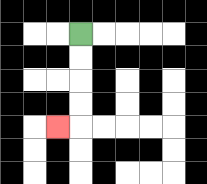{'start': '[3, 1]', 'end': '[2, 5]', 'path_directions': 'D,D,D,D,L', 'path_coordinates': '[[3, 1], [3, 2], [3, 3], [3, 4], [3, 5], [2, 5]]'}